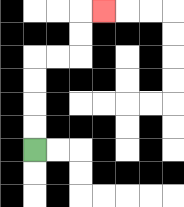{'start': '[1, 6]', 'end': '[4, 0]', 'path_directions': 'U,U,U,U,R,R,U,U,R', 'path_coordinates': '[[1, 6], [1, 5], [1, 4], [1, 3], [1, 2], [2, 2], [3, 2], [3, 1], [3, 0], [4, 0]]'}